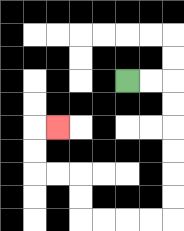{'start': '[5, 3]', 'end': '[2, 5]', 'path_directions': 'R,R,D,D,D,D,D,D,L,L,L,L,U,U,L,L,U,U,R', 'path_coordinates': '[[5, 3], [6, 3], [7, 3], [7, 4], [7, 5], [7, 6], [7, 7], [7, 8], [7, 9], [6, 9], [5, 9], [4, 9], [3, 9], [3, 8], [3, 7], [2, 7], [1, 7], [1, 6], [1, 5], [2, 5]]'}